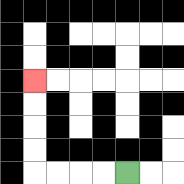{'start': '[5, 7]', 'end': '[1, 3]', 'path_directions': 'L,L,L,L,U,U,U,U', 'path_coordinates': '[[5, 7], [4, 7], [3, 7], [2, 7], [1, 7], [1, 6], [1, 5], [1, 4], [1, 3]]'}